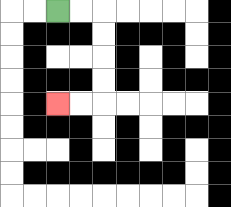{'start': '[2, 0]', 'end': '[2, 4]', 'path_directions': 'R,R,D,D,D,D,L,L', 'path_coordinates': '[[2, 0], [3, 0], [4, 0], [4, 1], [4, 2], [4, 3], [4, 4], [3, 4], [2, 4]]'}